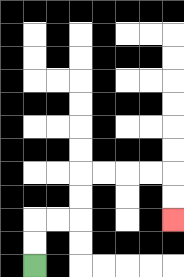{'start': '[1, 11]', 'end': '[7, 9]', 'path_directions': 'U,U,R,R,U,U,R,R,R,R,D,D', 'path_coordinates': '[[1, 11], [1, 10], [1, 9], [2, 9], [3, 9], [3, 8], [3, 7], [4, 7], [5, 7], [6, 7], [7, 7], [7, 8], [7, 9]]'}